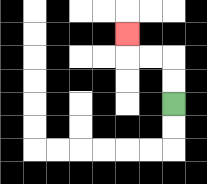{'start': '[7, 4]', 'end': '[5, 1]', 'path_directions': 'U,U,L,L,U', 'path_coordinates': '[[7, 4], [7, 3], [7, 2], [6, 2], [5, 2], [5, 1]]'}